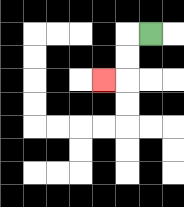{'start': '[6, 1]', 'end': '[4, 3]', 'path_directions': 'L,D,D,L', 'path_coordinates': '[[6, 1], [5, 1], [5, 2], [5, 3], [4, 3]]'}